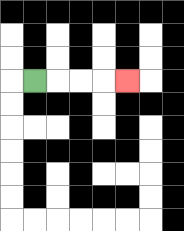{'start': '[1, 3]', 'end': '[5, 3]', 'path_directions': 'R,R,R,R', 'path_coordinates': '[[1, 3], [2, 3], [3, 3], [4, 3], [5, 3]]'}